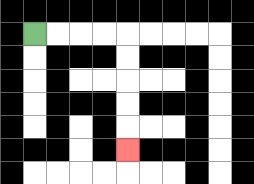{'start': '[1, 1]', 'end': '[5, 6]', 'path_directions': 'R,R,R,R,D,D,D,D,D', 'path_coordinates': '[[1, 1], [2, 1], [3, 1], [4, 1], [5, 1], [5, 2], [5, 3], [5, 4], [5, 5], [5, 6]]'}